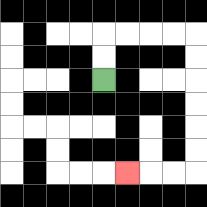{'start': '[4, 3]', 'end': '[5, 7]', 'path_directions': 'U,U,R,R,R,R,D,D,D,D,D,D,L,L,L', 'path_coordinates': '[[4, 3], [4, 2], [4, 1], [5, 1], [6, 1], [7, 1], [8, 1], [8, 2], [8, 3], [8, 4], [8, 5], [8, 6], [8, 7], [7, 7], [6, 7], [5, 7]]'}